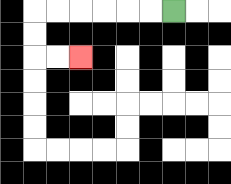{'start': '[7, 0]', 'end': '[3, 2]', 'path_directions': 'L,L,L,L,L,L,D,D,R,R', 'path_coordinates': '[[7, 0], [6, 0], [5, 0], [4, 0], [3, 0], [2, 0], [1, 0], [1, 1], [1, 2], [2, 2], [3, 2]]'}